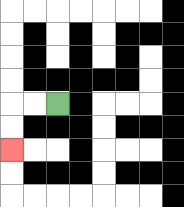{'start': '[2, 4]', 'end': '[0, 6]', 'path_directions': 'L,L,D,D', 'path_coordinates': '[[2, 4], [1, 4], [0, 4], [0, 5], [0, 6]]'}